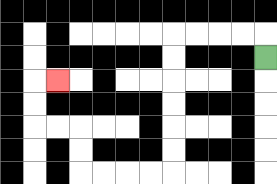{'start': '[11, 2]', 'end': '[2, 3]', 'path_directions': 'U,L,L,L,L,D,D,D,D,D,D,L,L,L,L,U,U,L,L,U,U,R', 'path_coordinates': '[[11, 2], [11, 1], [10, 1], [9, 1], [8, 1], [7, 1], [7, 2], [7, 3], [7, 4], [7, 5], [7, 6], [7, 7], [6, 7], [5, 7], [4, 7], [3, 7], [3, 6], [3, 5], [2, 5], [1, 5], [1, 4], [1, 3], [2, 3]]'}